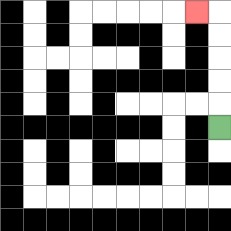{'start': '[9, 5]', 'end': '[8, 0]', 'path_directions': 'U,U,U,U,U,L', 'path_coordinates': '[[9, 5], [9, 4], [9, 3], [9, 2], [9, 1], [9, 0], [8, 0]]'}